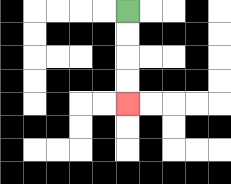{'start': '[5, 0]', 'end': '[5, 4]', 'path_directions': 'D,D,D,D', 'path_coordinates': '[[5, 0], [5, 1], [5, 2], [5, 3], [5, 4]]'}